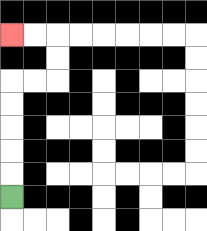{'start': '[0, 8]', 'end': '[0, 1]', 'path_directions': 'U,U,U,U,U,R,R,U,U,L,L', 'path_coordinates': '[[0, 8], [0, 7], [0, 6], [0, 5], [0, 4], [0, 3], [1, 3], [2, 3], [2, 2], [2, 1], [1, 1], [0, 1]]'}